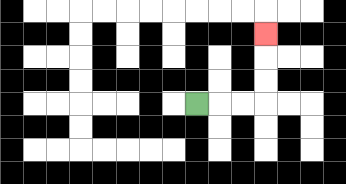{'start': '[8, 4]', 'end': '[11, 1]', 'path_directions': 'R,R,R,U,U,U', 'path_coordinates': '[[8, 4], [9, 4], [10, 4], [11, 4], [11, 3], [11, 2], [11, 1]]'}